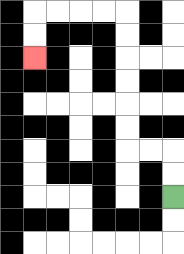{'start': '[7, 8]', 'end': '[1, 2]', 'path_directions': 'U,U,L,L,U,U,U,U,U,U,L,L,L,L,D,D', 'path_coordinates': '[[7, 8], [7, 7], [7, 6], [6, 6], [5, 6], [5, 5], [5, 4], [5, 3], [5, 2], [5, 1], [5, 0], [4, 0], [3, 0], [2, 0], [1, 0], [1, 1], [1, 2]]'}